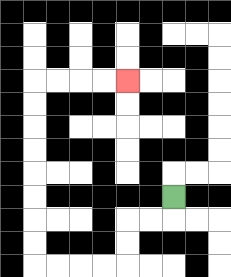{'start': '[7, 8]', 'end': '[5, 3]', 'path_directions': 'D,L,L,D,D,L,L,L,L,U,U,U,U,U,U,U,U,R,R,R,R', 'path_coordinates': '[[7, 8], [7, 9], [6, 9], [5, 9], [5, 10], [5, 11], [4, 11], [3, 11], [2, 11], [1, 11], [1, 10], [1, 9], [1, 8], [1, 7], [1, 6], [1, 5], [1, 4], [1, 3], [2, 3], [3, 3], [4, 3], [5, 3]]'}